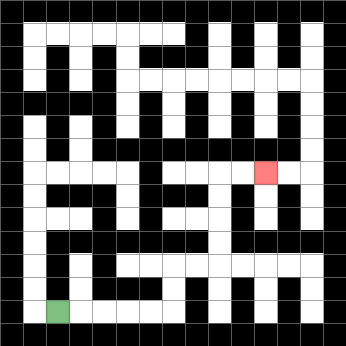{'start': '[2, 13]', 'end': '[11, 7]', 'path_directions': 'R,R,R,R,R,U,U,R,R,U,U,U,U,R,R', 'path_coordinates': '[[2, 13], [3, 13], [4, 13], [5, 13], [6, 13], [7, 13], [7, 12], [7, 11], [8, 11], [9, 11], [9, 10], [9, 9], [9, 8], [9, 7], [10, 7], [11, 7]]'}